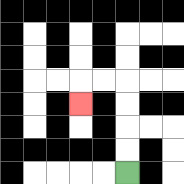{'start': '[5, 7]', 'end': '[3, 4]', 'path_directions': 'U,U,U,U,L,L,D', 'path_coordinates': '[[5, 7], [5, 6], [5, 5], [5, 4], [5, 3], [4, 3], [3, 3], [3, 4]]'}